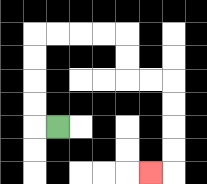{'start': '[2, 5]', 'end': '[6, 7]', 'path_directions': 'L,U,U,U,U,R,R,R,R,D,D,R,R,D,D,D,D,L', 'path_coordinates': '[[2, 5], [1, 5], [1, 4], [1, 3], [1, 2], [1, 1], [2, 1], [3, 1], [4, 1], [5, 1], [5, 2], [5, 3], [6, 3], [7, 3], [7, 4], [7, 5], [7, 6], [7, 7], [6, 7]]'}